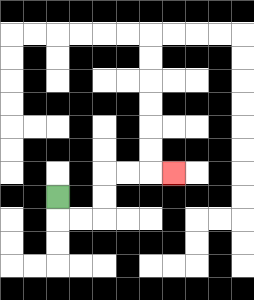{'start': '[2, 8]', 'end': '[7, 7]', 'path_directions': 'D,R,R,U,U,R,R,R', 'path_coordinates': '[[2, 8], [2, 9], [3, 9], [4, 9], [4, 8], [4, 7], [5, 7], [6, 7], [7, 7]]'}